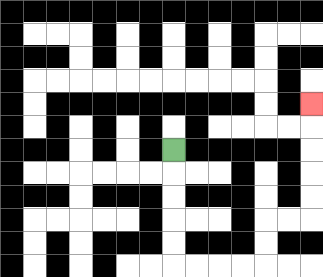{'start': '[7, 6]', 'end': '[13, 4]', 'path_directions': 'D,D,D,D,D,R,R,R,R,U,U,R,R,U,U,U,U,U', 'path_coordinates': '[[7, 6], [7, 7], [7, 8], [7, 9], [7, 10], [7, 11], [8, 11], [9, 11], [10, 11], [11, 11], [11, 10], [11, 9], [12, 9], [13, 9], [13, 8], [13, 7], [13, 6], [13, 5], [13, 4]]'}